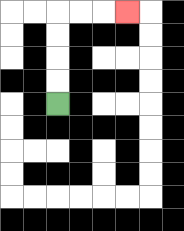{'start': '[2, 4]', 'end': '[5, 0]', 'path_directions': 'U,U,U,U,R,R,R', 'path_coordinates': '[[2, 4], [2, 3], [2, 2], [2, 1], [2, 0], [3, 0], [4, 0], [5, 0]]'}